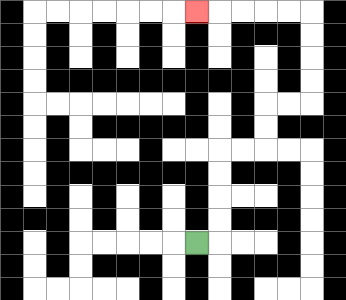{'start': '[8, 10]', 'end': '[8, 0]', 'path_directions': 'R,U,U,U,U,R,R,U,U,R,R,U,U,U,U,L,L,L,L,L', 'path_coordinates': '[[8, 10], [9, 10], [9, 9], [9, 8], [9, 7], [9, 6], [10, 6], [11, 6], [11, 5], [11, 4], [12, 4], [13, 4], [13, 3], [13, 2], [13, 1], [13, 0], [12, 0], [11, 0], [10, 0], [9, 0], [8, 0]]'}